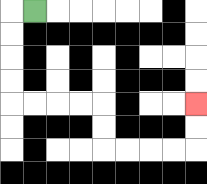{'start': '[1, 0]', 'end': '[8, 4]', 'path_directions': 'L,D,D,D,D,R,R,R,R,D,D,R,R,R,R,U,U', 'path_coordinates': '[[1, 0], [0, 0], [0, 1], [0, 2], [0, 3], [0, 4], [1, 4], [2, 4], [3, 4], [4, 4], [4, 5], [4, 6], [5, 6], [6, 6], [7, 6], [8, 6], [8, 5], [8, 4]]'}